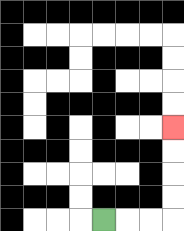{'start': '[4, 9]', 'end': '[7, 5]', 'path_directions': 'R,R,R,U,U,U,U', 'path_coordinates': '[[4, 9], [5, 9], [6, 9], [7, 9], [7, 8], [7, 7], [7, 6], [7, 5]]'}